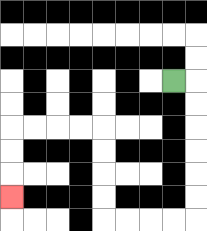{'start': '[7, 3]', 'end': '[0, 8]', 'path_directions': 'R,D,D,D,D,D,D,L,L,L,L,U,U,U,U,L,L,L,L,D,D,D', 'path_coordinates': '[[7, 3], [8, 3], [8, 4], [8, 5], [8, 6], [8, 7], [8, 8], [8, 9], [7, 9], [6, 9], [5, 9], [4, 9], [4, 8], [4, 7], [4, 6], [4, 5], [3, 5], [2, 5], [1, 5], [0, 5], [0, 6], [0, 7], [0, 8]]'}